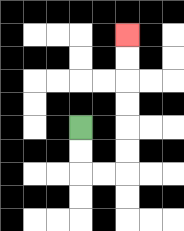{'start': '[3, 5]', 'end': '[5, 1]', 'path_directions': 'D,D,R,R,U,U,U,U,U,U', 'path_coordinates': '[[3, 5], [3, 6], [3, 7], [4, 7], [5, 7], [5, 6], [5, 5], [5, 4], [5, 3], [5, 2], [5, 1]]'}